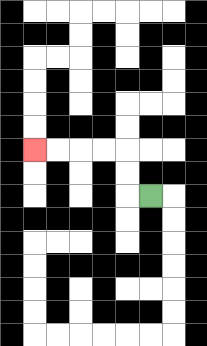{'start': '[6, 8]', 'end': '[1, 6]', 'path_directions': 'L,U,U,L,L,L,L', 'path_coordinates': '[[6, 8], [5, 8], [5, 7], [5, 6], [4, 6], [3, 6], [2, 6], [1, 6]]'}